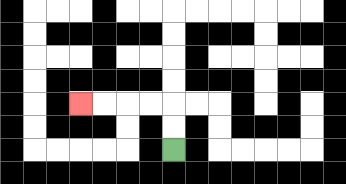{'start': '[7, 6]', 'end': '[3, 4]', 'path_directions': 'U,U,L,L,L,L', 'path_coordinates': '[[7, 6], [7, 5], [7, 4], [6, 4], [5, 4], [4, 4], [3, 4]]'}